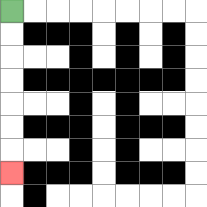{'start': '[0, 0]', 'end': '[0, 7]', 'path_directions': 'D,D,D,D,D,D,D', 'path_coordinates': '[[0, 0], [0, 1], [0, 2], [0, 3], [0, 4], [0, 5], [0, 6], [0, 7]]'}